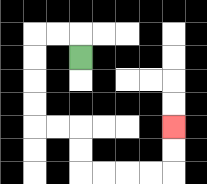{'start': '[3, 2]', 'end': '[7, 5]', 'path_directions': 'U,L,L,D,D,D,D,R,R,D,D,R,R,R,R,U,U', 'path_coordinates': '[[3, 2], [3, 1], [2, 1], [1, 1], [1, 2], [1, 3], [1, 4], [1, 5], [2, 5], [3, 5], [3, 6], [3, 7], [4, 7], [5, 7], [6, 7], [7, 7], [7, 6], [7, 5]]'}